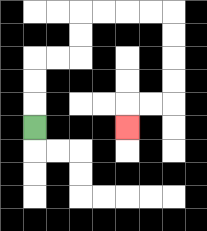{'start': '[1, 5]', 'end': '[5, 5]', 'path_directions': 'U,U,U,R,R,U,U,R,R,R,R,D,D,D,D,L,L,D', 'path_coordinates': '[[1, 5], [1, 4], [1, 3], [1, 2], [2, 2], [3, 2], [3, 1], [3, 0], [4, 0], [5, 0], [6, 0], [7, 0], [7, 1], [7, 2], [7, 3], [7, 4], [6, 4], [5, 4], [5, 5]]'}